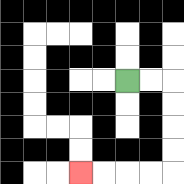{'start': '[5, 3]', 'end': '[3, 7]', 'path_directions': 'R,R,D,D,D,D,L,L,L,L', 'path_coordinates': '[[5, 3], [6, 3], [7, 3], [7, 4], [7, 5], [7, 6], [7, 7], [6, 7], [5, 7], [4, 7], [3, 7]]'}